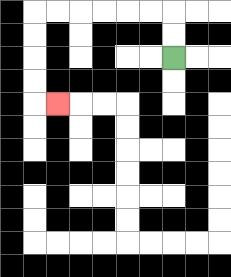{'start': '[7, 2]', 'end': '[2, 4]', 'path_directions': 'U,U,L,L,L,L,L,L,D,D,D,D,R', 'path_coordinates': '[[7, 2], [7, 1], [7, 0], [6, 0], [5, 0], [4, 0], [3, 0], [2, 0], [1, 0], [1, 1], [1, 2], [1, 3], [1, 4], [2, 4]]'}